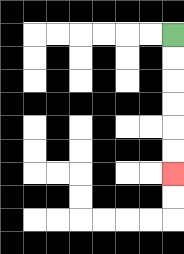{'start': '[7, 1]', 'end': '[7, 7]', 'path_directions': 'D,D,D,D,D,D', 'path_coordinates': '[[7, 1], [7, 2], [7, 3], [7, 4], [7, 5], [7, 6], [7, 7]]'}